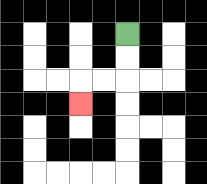{'start': '[5, 1]', 'end': '[3, 4]', 'path_directions': 'D,D,L,L,D', 'path_coordinates': '[[5, 1], [5, 2], [5, 3], [4, 3], [3, 3], [3, 4]]'}